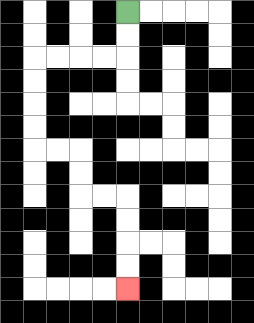{'start': '[5, 0]', 'end': '[5, 12]', 'path_directions': 'D,D,L,L,L,L,D,D,D,D,R,R,D,D,R,R,D,D,D,D', 'path_coordinates': '[[5, 0], [5, 1], [5, 2], [4, 2], [3, 2], [2, 2], [1, 2], [1, 3], [1, 4], [1, 5], [1, 6], [2, 6], [3, 6], [3, 7], [3, 8], [4, 8], [5, 8], [5, 9], [5, 10], [5, 11], [5, 12]]'}